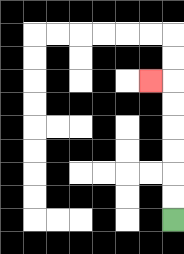{'start': '[7, 9]', 'end': '[6, 3]', 'path_directions': 'U,U,U,U,U,U,L', 'path_coordinates': '[[7, 9], [7, 8], [7, 7], [7, 6], [7, 5], [7, 4], [7, 3], [6, 3]]'}